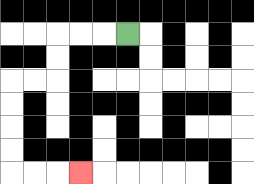{'start': '[5, 1]', 'end': '[3, 7]', 'path_directions': 'L,L,L,D,D,L,L,D,D,D,D,R,R,R', 'path_coordinates': '[[5, 1], [4, 1], [3, 1], [2, 1], [2, 2], [2, 3], [1, 3], [0, 3], [0, 4], [0, 5], [0, 6], [0, 7], [1, 7], [2, 7], [3, 7]]'}